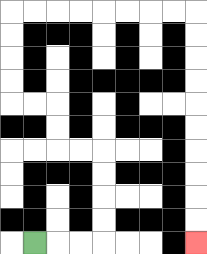{'start': '[1, 10]', 'end': '[8, 10]', 'path_directions': 'R,R,R,U,U,U,U,L,L,U,U,L,L,U,U,U,U,R,R,R,R,R,R,R,R,D,D,D,D,D,D,D,D,D,D', 'path_coordinates': '[[1, 10], [2, 10], [3, 10], [4, 10], [4, 9], [4, 8], [4, 7], [4, 6], [3, 6], [2, 6], [2, 5], [2, 4], [1, 4], [0, 4], [0, 3], [0, 2], [0, 1], [0, 0], [1, 0], [2, 0], [3, 0], [4, 0], [5, 0], [6, 0], [7, 0], [8, 0], [8, 1], [8, 2], [8, 3], [8, 4], [8, 5], [8, 6], [8, 7], [8, 8], [8, 9], [8, 10]]'}